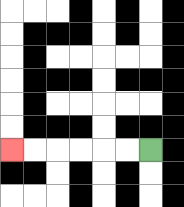{'start': '[6, 6]', 'end': '[0, 6]', 'path_directions': 'L,L,L,L,L,L', 'path_coordinates': '[[6, 6], [5, 6], [4, 6], [3, 6], [2, 6], [1, 6], [0, 6]]'}